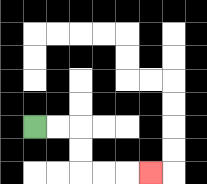{'start': '[1, 5]', 'end': '[6, 7]', 'path_directions': 'R,R,D,D,R,R,R', 'path_coordinates': '[[1, 5], [2, 5], [3, 5], [3, 6], [3, 7], [4, 7], [5, 7], [6, 7]]'}